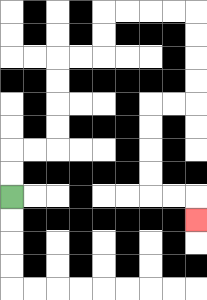{'start': '[0, 8]', 'end': '[8, 9]', 'path_directions': 'U,U,R,R,U,U,U,U,R,R,U,U,R,R,R,R,D,D,D,D,L,L,D,D,D,D,R,R,D', 'path_coordinates': '[[0, 8], [0, 7], [0, 6], [1, 6], [2, 6], [2, 5], [2, 4], [2, 3], [2, 2], [3, 2], [4, 2], [4, 1], [4, 0], [5, 0], [6, 0], [7, 0], [8, 0], [8, 1], [8, 2], [8, 3], [8, 4], [7, 4], [6, 4], [6, 5], [6, 6], [6, 7], [6, 8], [7, 8], [8, 8], [8, 9]]'}